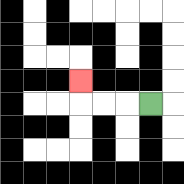{'start': '[6, 4]', 'end': '[3, 3]', 'path_directions': 'L,L,L,U', 'path_coordinates': '[[6, 4], [5, 4], [4, 4], [3, 4], [3, 3]]'}